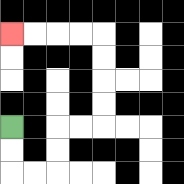{'start': '[0, 5]', 'end': '[0, 1]', 'path_directions': 'D,D,R,R,U,U,R,R,U,U,U,U,L,L,L,L', 'path_coordinates': '[[0, 5], [0, 6], [0, 7], [1, 7], [2, 7], [2, 6], [2, 5], [3, 5], [4, 5], [4, 4], [4, 3], [4, 2], [4, 1], [3, 1], [2, 1], [1, 1], [0, 1]]'}